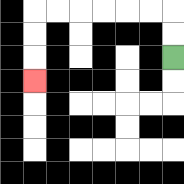{'start': '[7, 2]', 'end': '[1, 3]', 'path_directions': 'U,U,L,L,L,L,L,L,D,D,D', 'path_coordinates': '[[7, 2], [7, 1], [7, 0], [6, 0], [5, 0], [4, 0], [3, 0], [2, 0], [1, 0], [1, 1], [1, 2], [1, 3]]'}